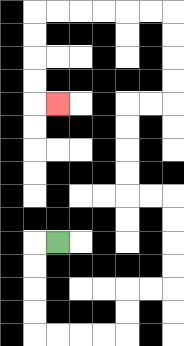{'start': '[2, 10]', 'end': '[2, 4]', 'path_directions': 'L,D,D,D,D,R,R,R,R,U,U,R,R,U,U,U,U,L,L,U,U,U,U,R,R,U,U,U,U,L,L,L,L,L,L,D,D,D,D,R', 'path_coordinates': '[[2, 10], [1, 10], [1, 11], [1, 12], [1, 13], [1, 14], [2, 14], [3, 14], [4, 14], [5, 14], [5, 13], [5, 12], [6, 12], [7, 12], [7, 11], [7, 10], [7, 9], [7, 8], [6, 8], [5, 8], [5, 7], [5, 6], [5, 5], [5, 4], [6, 4], [7, 4], [7, 3], [7, 2], [7, 1], [7, 0], [6, 0], [5, 0], [4, 0], [3, 0], [2, 0], [1, 0], [1, 1], [1, 2], [1, 3], [1, 4], [2, 4]]'}